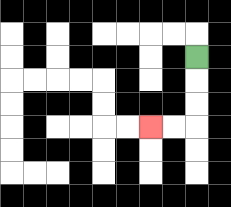{'start': '[8, 2]', 'end': '[6, 5]', 'path_directions': 'D,D,D,L,L', 'path_coordinates': '[[8, 2], [8, 3], [8, 4], [8, 5], [7, 5], [6, 5]]'}